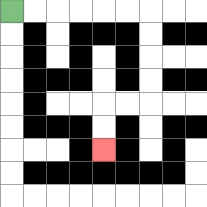{'start': '[0, 0]', 'end': '[4, 6]', 'path_directions': 'R,R,R,R,R,R,D,D,D,D,L,L,D,D', 'path_coordinates': '[[0, 0], [1, 0], [2, 0], [3, 0], [4, 0], [5, 0], [6, 0], [6, 1], [6, 2], [6, 3], [6, 4], [5, 4], [4, 4], [4, 5], [4, 6]]'}